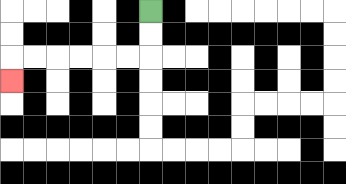{'start': '[6, 0]', 'end': '[0, 3]', 'path_directions': 'D,D,L,L,L,L,L,L,D', 'path_coordinates': '[[6, 0], [6, 1], [6, 2], [5, 2], [4, 2], [3, 2], [2, 2], [1, 2], [0, 2], [0, 3]]'}